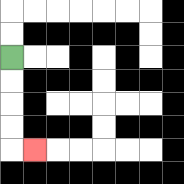{'start': '[0, 2]', 'end': '[1, 6]', 'path_directions': 'D,D,D,D,R', 'path_coordinates': '[[0, 2], [0, 3], [0, 4], [0, 5], [0, 6], [1, 6]]'}